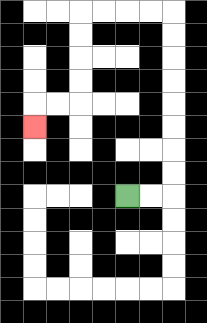{'start': '[5, 8]', 'end': '[1, 5]', 'path_directions': 'R,R,U,U,U,U,U,U,U,U,L,L,L,L,D,D,D,D,L,L,D', 'path_coordinates': '[[5, 8], [6, 8], [7, 8], [7, 7], [7, 6], [7, 5], [7, 4], [7, 3], [7, 2], [7, 1], [7, 0], [6, 0], [5, 0], [4, 0], [3, 0], [3, 1], [3, 2], [3, 3], [3, 4], [2, 4], [1, 4], [1, 5]]'}